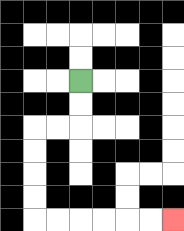{'start': '[3, 3]', 'end': '[7, 9]', 'path_directions': 'D,D,L,L,D,D,D,D,R,R,R,R,R,R', 'path_coordinates': '[[3, 3], [3, 4], [3, 5], [2, 5], [1, 5], [1, 6], [1, 7], [1, 8], [1, 9], [2, 9], [3, 9], [4, 9], [5, 9], [6, 9], [7, 9]]'}